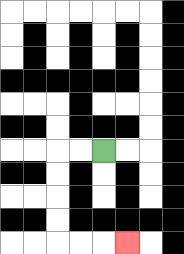{'start': '[4, 6]', 'end': '[5, 10]', 'path_directions': 'L,L,D,D,D,D,R,R,R', 'path_coordinates': '[[4, 6], [3, 6], [2, 6], [2, 7], [2, 8], [2, 9], [2, 10], [3, 10], [4, 10], [5, 10]]'}